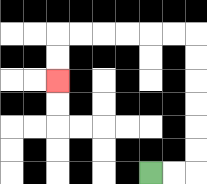{'start': '[6, 7]', 'end': '[2, 3]', 'path_directions': 'R,R,U,U,U,U,U,U,L,L,L,L,L,L,D,D', 'path_coordinates': '[[6, 7], [7, 7], [8, 7], [8, 6], [8, 5], [8, 4], [8, 3], [8, 2], [8, 1], [7, 1], [6, 1], [5, 1], [4, 1], [3, 1], [2, 1], [2, 2], [2, 3]]'}